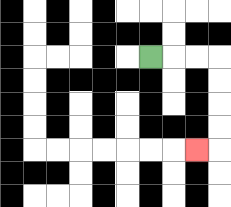{'start': '[6, 2]', 'end': '[8, 6]', 'path_directions': 'R,R,R,D,D,D,D,L', 'path_coordinates': '[[6, 2], [7, 2], [8, 2], [9, 2], [9, 3], [9, 4], [9, 5], [9, 6], [8, 6]]'}